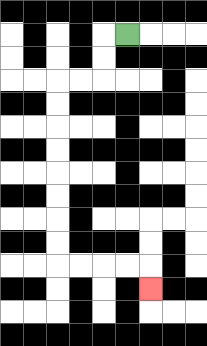{'start': '[5, 1]', 'end': '[6, 12]', 'path_directions': 'L,D,D,L,L,D,D,D,D,D,D,D,D,R,R,R,R,D', 'path_coordinates': '[[5, 1], [4, 1], [4, 2], [4, 3], [3, 3], [2, 3], [2, 4], [2, 5], [2, 6], [2, 7], [2, 8], [2, 9], [2, 10], [2, 11], [3, 11], [4, 11], [5, 11], [6, 11], [6, 12]]'}